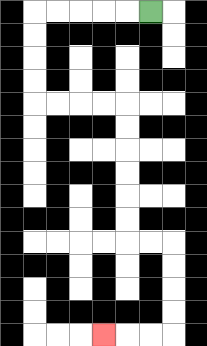{'start': '[6, 0]', 'end': '[4, 14]', 'path_directions': 'L,L,L,L,L,D,D,D,D,R,R,R,R,D,D,D,D,D,D,R,R,D,D,D,D,L,L,L', 'path_coordinates': '[[6, 0], [5, 0], [4, 0], [3, 0], [2, 0], [1, 0], [1, 1], [1, 2], [1, 3], [1, 4], [2, 4], [3, 4], [4, 4], [5, 4], [5, 5], [5, 6], [5, 7], [5, 8], [5, 9], [5, 10], [6, 10], [7, 10], [7, 11], [7, 12], [7, 13], [7, 14], [6, 14], [5, 14], [4, 14]]'}